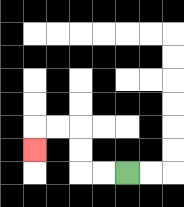{'start': '[5, 7]', 'end': '[1, 6]', 'path_directions': 'L,L,U,U,L,L,D', 'path_coordinates': '[[5, 7], [4, 7], [3, 7], [3, 6], [3, 5], [2, 5], [1, 5], [1, 6]]'}